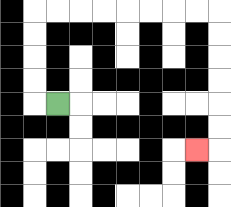{'start': '[2, 4]', 'end': '[8, 6]', 'path_directions': 'L,U,U,U,U,R,R,R,R,R,R,R,R,D,D,D,D,D,D,L', 'path_coordinates': '[[2, 4], [1, 4], [1, 3], [1, 2], [1, 1], [1, 0], [2, 0], [3, 0], [4, 0], [5, 0], [6, 0], [7, 0], [8, 0], [9, 0], [9, 1], [9, 2], [9, 3], [9, 4], [9, 5], [9, 6], [8, 6]]'}